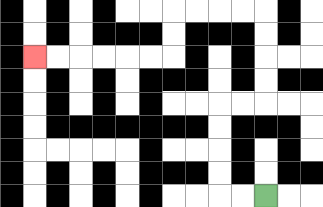{'start': '[11, 8]', 'end': '[1, 2]', 'path_directions': 'L,L,U,U,U,U,R,R,U,U,U,U,L,L,L,L,D,D,L,L,L,L,L,L', 'path_coordinates': '[[11, 8], [10, 8], [9, 8], [9, 7], [9, 6], [9, 5], [9, 4], [10, 4], [11, 4], [11, 3], [11, 2], [11, 1], [11, 0], [10, 0], [9, 0], [8, 0], [7, 0], [7, 1], [7, 2], [6, 2], [5, 2], [4, 2], [3, 2], [2, 2], [1, 2]]'}